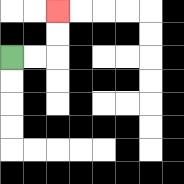{'start': '[0, 2]', 'end': '[2, 0]', 'path_directions': 'R,R,U,U', 'path_coordinates': '[[0, 2], [1, 2], [2, 2], [2, 1], [2, 0]]'}